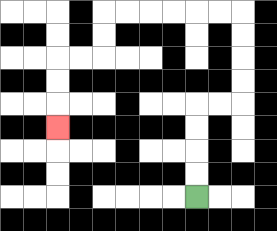{'start': '[8, 8]', 'end': '[2, 5]', 'path_directions': 'U,U,U,U,R,R,U,U,U,U,L,L,L,L,L,L,D,D,L,L,D,D,D', 'path_coordinates': '[[8, 8], [8, 7], [8, 6], [8, 5], [8, 4], [9, 4], [10, 4], [10, 3], [10, 2], [10, 1], [10, 0], [9, 0], [8, 0], [7, 0], [6, 0], [5, 0], [4, 0], [4, 1], [4, 2], [3, 2], [2, 2], [2, 3], [2, 4], [2, 5]]'}